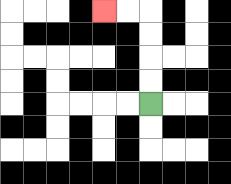{'start': '[6, 4]', 'end': '[4, 0]', 'path_directions': 'U,U,U,U,L,L', 'path_coordinates': '[[6, 4], [6, 3], [6, 2], [6, 1], [6, 0], [5, 0], [4, 0]]'}